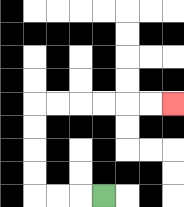{'start': '[4, 8]', 'end': '[7, 4]', 'path_directions': 'L,L,L,U,U,U,U,R,R,R,R,R,R', 'path_coordinates': '[[4, 8], [3, 8], [2, 8], [1, 8], [1, 7], [1, 6], [1, 5], [1, 4], [2, 4], [3, 4], [4, 4], [5, 4], [6, 4], [7, 4]]'}